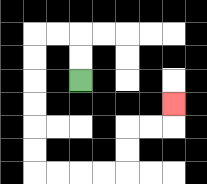{'start': '[3, 3]', 'end': '[7, 4]', 'path_directions': 'U,U,L,L,D,D,D,D,D,D,R,R,R,R,U,U,R,R,U', 'path_coordinates': '[[3, 3], [3, 2], [3, 1], [2, 1], [1, 1], [1, 2], [1, 3], [1, 4], [1, 5], [1, 6], [1, 7], [2, 7], [3, 7], [4, 7], [5, 7], [5, 6], [5, 5], [6, 5], [7, 5], [7, 4]]'}